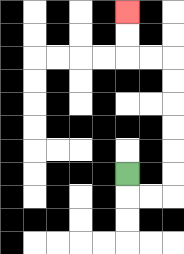{'start': '[5, 7]', 'end': '[5, 0]', 'path_directions': 'D,R,R,U,U,U,U,U,U,L,L,U,U', 'path_coordinates': '[[5, 7], [5, 8], [6, 8], [7, 8], [7, 7], [7, 6], [7, 5], [7, 4], [7, 3], [7, 2], [6, 2], [5, 2], [5, 1], [5, 0]]'}